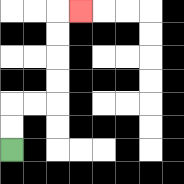{'start': '[0, 6]', 'end': '[3, 0]', 'path_directions': 'U,U,R,R,U,U,U,U,R', 'path_coordinates': '[[0, 6], [0, 5], [0, 4], [1, 4], [2, 4], [2, 3], [2, 2], [2, 1], [2, 0], [3, 0]]'}